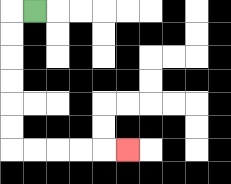{'start': '[1, 0]', 'end': '[5, 6]', 'path_directions': 'L,D,D,D,D,D,D,R,R,R,R,R', 'path_coordinates': '[[1, 0], [0, 0], [0, 1], [0, 2], [0, 3], [0, 4], [0, 5], [0, 6], [1, 6], [2, 6], [3, 6], [4, 6], [5, 6]]'}